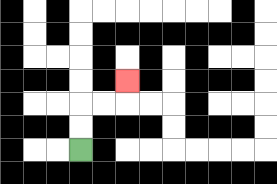{'start': '[3, 6]', 'end': '[5, 3]', 'path_directions': 'U,U,R,R,U', 'path_coordinates': '[[3, 6], [3, 5], [3, 4], [4, 4], [5, 4], [5, 3]]'}